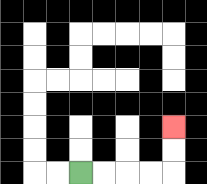{'start': '[3, 7]', 'end': '[7, 5]', 'path_directions': 'R,R,R,R,U,U', 'path_coordinates': '[[3, 7], [4, 7], [5, 7], [6, 7], [7, 7], [7, 6], [7, 5]]'}